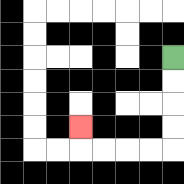{'start': '[7, 2]', 'end': '[3, 5]', 'path_directions': 'D,D,D,D,L,L,L,L,U', 'path_coordinates': '[[7, 2], [7, 3], [7, 4], [7, 5], [7, 6], [6, 6], [5, 6], [4, 6], [3, 6], [3, 5]]'}